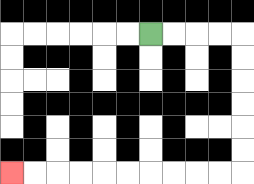{'start': '[6, 1]', 'end': '[0, 7]', 'path_directions': 'R,R,R,R,D,D,D,D,D,D,L,L,L,L,L,L,L,L,L,L', 'path_coordinates': '[[6, 1], [7, 1], [8, 1], [9, 1], [10, 1], [10, 2], [10, 3], [10, 4], [10, 5], [10, 6], [10, 7], [9, 7], [8, 7], [7, 7], [6, 7], [5, 7], [4, 7], [3, 7], [2, 7], [1, 7], [0, 7]]'}